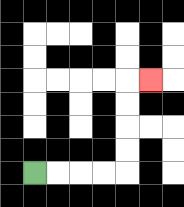{'start': '[1, 7]', 'end': '[6, 3]', 'path_directions': 'R,R,R,R,U,U,U,U,R', 'path_coordinates': '[[1, 7], [2, 7], [3, 7], [4, 7], [5, 7], [5, 6], [5, 5], [5, 4], [5, 3], [6, 3]]'}